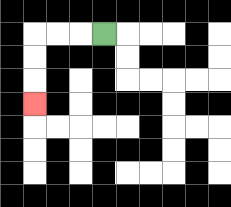{'start': '[4, 1]', 'end': '[1, 4]', 'path_directions': 'L,L,L,D,D,D', 'path_coordinates': '[[4, 1], [3, 1], [2, 1], [1, 1], [1, 2], [1, 3], [1, 4]]'}